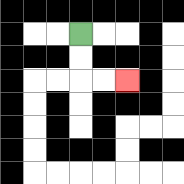{'start': '[3, 1]', 'end': '[5, 3]', 'path_directions': 'D,D,R,R', 'path_coordinates': '[[3, 1], [3, 2], [3, 3], [4, 3], [5, 3]]'}